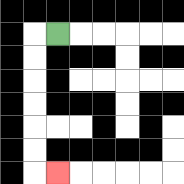{'start': '[2, 1]', 'end': '[2, 7]', 'path_directions': 'L,D,D,D,D,D,D,R', 'path_coordinates': '[[2, 1], [1, 1], [1, 2], [1, 3], [1, 4], [1, 5], [1, 6], [1, 7], [2, 7]]'}